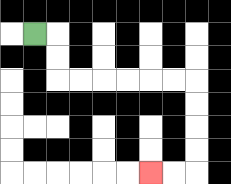{'start': '[1, 1]', 'end': '[6, 7]', 'path_directions': 'R,D,D,R,R,R,R,R,R,D,D,D,D,L,L', 'path_coordinates': '[[1, 1], [2, 1], [2, 2], [2, 3], [3, 3], [4, 3], [5, 3], [6, 3], [7, 3], [8, 3], [8, 4], [8, 5], [8, 6], [8, 7], [7, 7], [6, 7]]'}